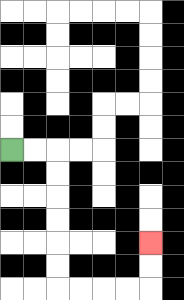{'start': '[0, 6]', 'end': '[6, 10]', 'path_directions': 'R,R,D,D,D,D,D,D,R,R,R,R,U,U', 'path_coordinates': '[[0, 6], [1, 6], [2, 6], [2, 7], [2, 8], [2, 9], [2, 10], [2, 11], [2, 12], [3, 12], [4, 12], [5, 12], [6, 12], [6, 11], [6, 10]]'}